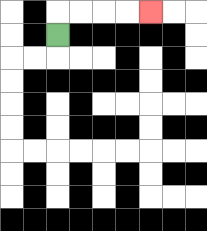{'start': '[2, 1]', 'end': '[6, 0]', 'path_directions': 'U,R,R,R,R', 'path_coordinates': '[[2, 1], [2, 0], [3, 0], [4, 0], [5, 0], [6, 0]]'}